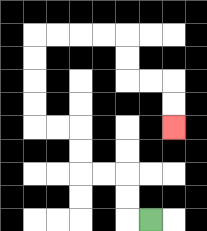{'start': '[6, 9]', 'end': '[7, 5]', 'path_directions': 'L,U,U,L,L,U,U,L,L,U,U,U,U,R,R,R,R,D,D,R,R,D,D', 'path_coordinates': '[[6, 9], [5, 9], [5, 8], [5, 7], [4, 7], [3, 7], [3, 6], [3, 5], [2, 5], [1, 5], [1, 4], [1, 3], [1, 2], [1, 1], [2, 1], [3, 1], [4, 1], [5, 1], [5, 2], [5, 3], [6, 3], [7, 3], [7, 4], [7, 5]]'}